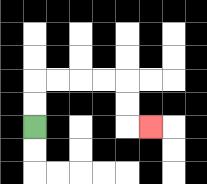{'start': '[1, 5]', 'end': '[6, 5]', 'path_directions': 'U,U,R,R,R,R,D,D,R', 'path_coordinates': '[[1, 5], [1, 4], [1, 3], [2, 3], [3, 3], [4, 3], [5, 3], [5, 4], [5, 5], [6, 5]]'}